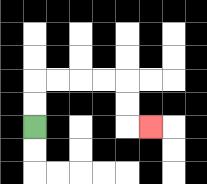{'start': '[1, 5]', 'end': '[6, 5]', 'path_directions': 'U,U,R,R,R,R,D,D,R', 'path_coordinates': '[[1, 5], [1, 4], [1, 3], [2, 3], [3, 3], [4, 3], [5, 3], [5, 4], [5, 5], [6, 5]]'}